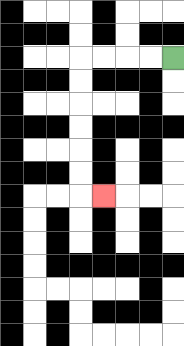{'start': '[7, 2]', 'end': '[4, 8]', 'path_directions': 'L,L,L,L,D,D,D,D,D,D,R', 'path_coordinates': '[[7, 2], [6, 2], [5, 2], [4, 2], [3, 2], [3, 3], [3, 4], [3, 5], [3, 6], [3, 7], [3, 8], [4, 8]]'}